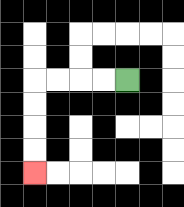{'start': '[5, 3]', 'end': '[1, 7]', 'path_directions': 'L,L,L,L,D,D,D,D', 'path_coordinates': '[[5, 3], [4, 3], [3, 3], [2, 3], [1, 3], [1, 4], [1, 5], [1, 6], [1, 7]]'}